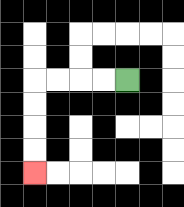{'start': '[5, 3]', 'end': '[1, 7]', 'path_directions': 'L,L,L,L,D,D,D,D', 'path_coordinates': '[[5, 3], [4, 3], [3, 3], [2, 3], [1, 3], [1, 4], [1, 5], [1, 6], [1, 7]]'}